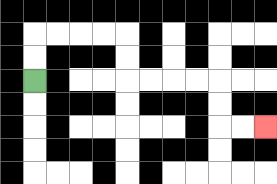{'start': '[1, 3]', 'end': '[11, 5]', 'path_directions': 'U,U,R,R,R,R,D,D,R,R,R,R,D,D,R,R', 'path_coordinates': '[[1, 3], [1, 2], [1, 1], [2, 1], [3, 1], [4, 1], [5, 1], [5, 2], [5, 3], [6, 3], [7, 3], [8, 3], [9, 3], [9, 4], [9, 5], [10, 5], [11, 5]]'}